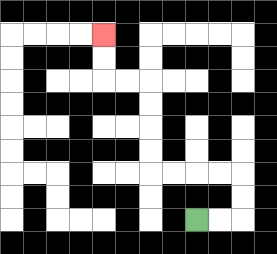{'start': '[8, 9]', 'end': '[4, 1]', 'path_directions': 'R,R,U,U,L,L,L,L,U,U,U,U,L,L,U,U', 'path_coordinates': '[[8, 9], [9, 9], [10, 9], [10, 8], [10, 7], [9, 7], [8, 7], [7, 7], [6, 7], [6, 6], [6, 5], [6, 4], [6, 3], [5, 3], [4, 3], [4, 2], [4, 1]]'}